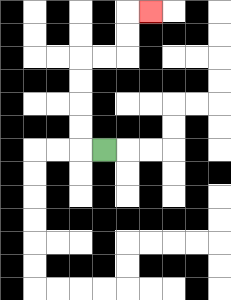{'start': '[4, 6]', 'end': '[6, 0]', 'path_directions': 'L,U,U,U,U,R,R,U,U,R', 'path_coordinates': '[[4, 6], [3, 6], [3, 5], [3, 4], [3, 3], [3, 2], [4, 2], [5, 2], [5, 1], [5, 0], [6, 0]]'}